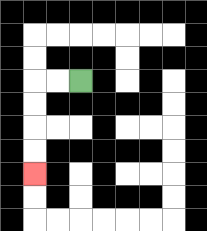{'start': '[3, 3]', 'end': '[1, 7]', 'path_directions': 'L,L,D,D,D,D', 'path_coordinates': '[[3, 3], [2, 3], [1, 3], [1, 4], [1, 5], [1, 6], [1, 7]]'}